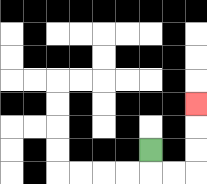{'start': '[6, 6]', 'end': '[8, 4]', 'path_directions': 'D,R,R,U,U,U', 'path_coordinates': '[[6, 6], [6, 7], [7, 7], [8, 7], [8, 6], [8, 5], [8, 4]]'}